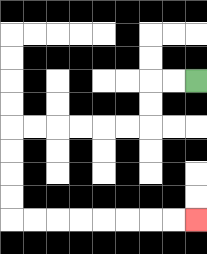{'start': '[8, 3]', 'end': '[8, 9]', 'path_directions': 'L,L,D,D,L,L,L,L,L,L,D,D,D,D,R,R,R,R,R,R,R,R', 'path_coordinates': '[[8, 3], [7, 3], [6, 3], [6, 4], [6, 5], [5, 5], [4, 5], [3, 5], [2, 5], [1, 5], [0, 5], [0, 6], [0, 7], [0, 8], [0, 9], [1, 9], [2, 9], [3, 9], [4, 9], [5, 9], [6, 9], [7, 9], [8, 9]]'}